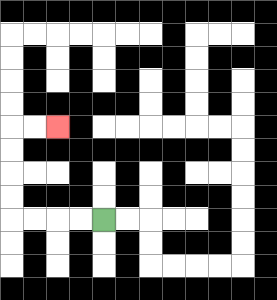{'start': '[4, 9]', 'end': '[2, 5]', 'path_directions': 'L,L,L,L,U,U,U,U,R,R', 'path_coordinates': '[[4, 9], [3, 9], [2, 9], [1, 9], [0, 9], [0, 8], [0, 7], [0, 6], [0, 5], [1, 5], [2, 5]]'}